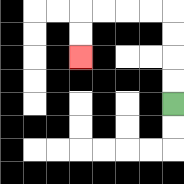{'start': '[7, 4]', 'end': '[3, 2]', 'path_directions': 'U,U,U,U,L,L,L,L,D,D', 'path_coordinates': '[[7, 4], [7, 3], [7, 2], [7, 1], [7, 0], [6, 0], [5, 0], [4, 0], [3, 0], [3, 1], [3, 2]]'}